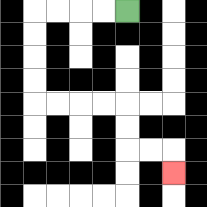{'start': '[5, 0]', 'end': '[7, 7]', 'path_directions': 'L,L,L,L,D,D,D,D,R,R,R,R,D,D,R,R,D', 'path_coordinates': '[[5, 0], [4, 0], [3, 0], [2, 0], [1, 0], [1, 1], [1, 2], [1, 3], [1, 4], [2, 4], [3, 4], [4, 4], [5, 4], [5, 5], [5, 6], [6, 6], [7, 6], [7, 7]]'}